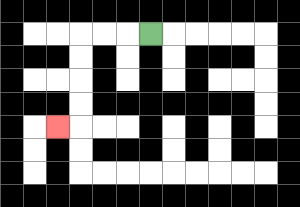{'start': '[6, 1]', 'end': '[2, 5]', 'path_directions': 'L,L,L,D,D,D,D,L', 'path_coordinates': '[[6, 1], [5, 1], [4, 1], [3, 1], [3, 2], [3, 3], [3, 4], [3, 5], [2, 5]]'}